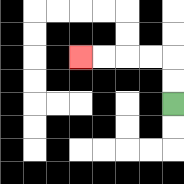{'start': '[7, 4]', 'end': '[3, 2]', 'path_directions': 'U,U,L,L,L,L', 'path_coordinates': '[[7, 4], [7, 3], [7, 2], [6, 2], [5, 2], [4, 2], [3, 2]]'}